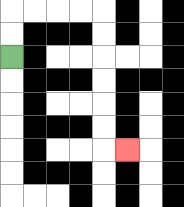{'start': '[0, 2]', 'end': '[5, 6]', 'path_directions': 'U,U,R,R,R,R,D,D,D,D,D,D,R', 'path_coordinates': '[[0, 2], [0, 1], [0, 0], [1, 0], [2, 0], [3, 0], [4, 0], [4, 1], [4, 2], [4, 3], [4, 4], [4, 5], [4, 6], [5, 6]]'}